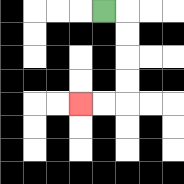{'start': '[4, 0]', 'end': '[3, 4]', 'path_directions': 'R,D,D,D,D,L,L', 'path_coordinates': '[[4, 0], [5, 0], [5, 1], [5, 2], [5, 3], [5, 4], [4, 4], [3, 4]]'}